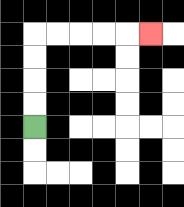{'start': '[1, 5]', 'end': '[6, 1]', 'path_directions': 'U,U,U,U,R,R,R,R,R', 'path_coordinates': '[[1, 5], [1, 4], [1, 3], [1, 2], [1, 1], [2, 1], [3, 1], [4, 1], [5, 1], [6, 1]]'}